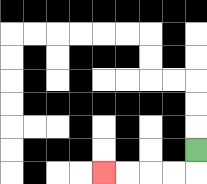{'start': '[8, 6]', 'end': '[4, 7]', 'path_directions': 'D,L,L,L,L', 'path_coordinates': '[[8, 6], [8, 7], [7, 7], [6, 7], [5, 7], [4, 7]]'}